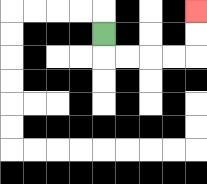{'start': '[4, 1]', 'end': '[8, 0]', 'path_directions': 'D,R,R,R,R,U,U', 'path_coordinates': '[[4, 1], [4, 2], [5, 2], [6, 2], [7, 2], [8, 2], [8, 1], [8, 0]]'}